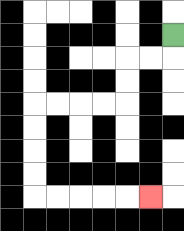{'start': '[7, 1]', 'end': '[6, 8]', 'path_directions': 'D,L,L,D,D,L,L,L,L,D,D,D,D,R,R,R,R,R', 'path_coordinates': '[[7, 1], [7, 2], [6, 2], [5, 2], [5, 3], [5, 4], [4, 4], [3, 4], [2, 4], [1, 4], [1, 5], [1, 6], [1, 7], [1, 8], [2, 8], [3, 8], [4, 8], [5, 8], [6, 8]]'}